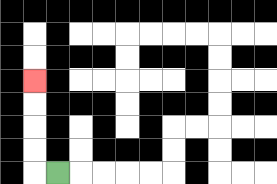{'start': '[2, 7]', 'end': '[1, 3]', 'path_directions': 'L,U,U,U,U', 'path_coordinates': '[[2, 7], [1, 7], [1, 6], [1, 5], [1, 4], [1, 3]]'}